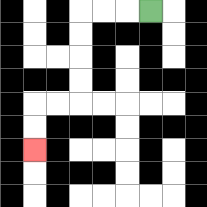{'start': '[6, 0]', 'end': '[1, 6]', 'path_directions': 'L,L,L,D,D,D,D,L,L,D,D', 'path_coordinates': '[[6, 0], [5, 0], [4, 0], [3, 0], [3, 1], [3, 2], [3, 3], [3, 4], [2, 4], [1, 4], [1, 5], [1, 6]]'}